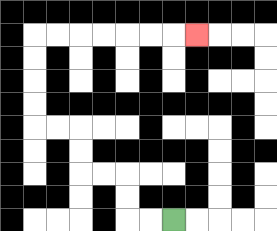{'start': '[7, 9]', 'end': '[8, 1]', 'path_directions': 'L,L,U,U,L,L,U,U,L,L,U,U,U,U,R,R,R,R,R,R,R', 'path_coordinates': '[[7, 9], [6, 9], [5, 9], [5, 8], [5, 7], [4, 7], [3, 7], [3, 6], [3, 5], [2, 5], [1, 5], [1, 4], [1, 3], [1, 2], [1, 1], [2, 1], [3, 1], [4, 1], [5, 1], [6, 1], [7, 1], [8, 1]]'}